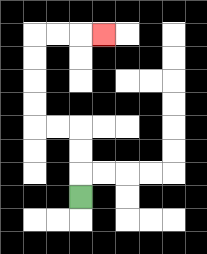{'start': '[3, 8]', 'end': '[4, 1]', 'path_directions': 'U,U,U,L,L,U,U,U,U,R,R,R', 'path_coordinates': '[[3, 8], [3, 7], [3, 6], [3, 5], [2, 5], [1, 5], [1, 4], [1, 3], [1, 2], [1, 1], [2, 1], [3, 1], [4, 1]]'}